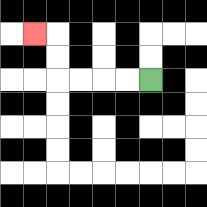{'start': '[6, 3]', 'end': '[1, 1]', 'path_directions': 'L,L,L,L,U,U,L', 'path_coordinates': '[[6, 3], [5, 3], [4, 3], [3, 3], [2, 3], [2, 2], [2, 1], [1, 1]]'}